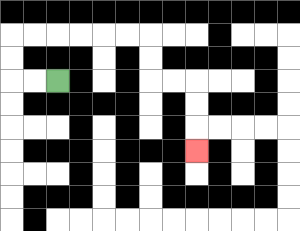{'start': '[2, 3]', 'end': '[8, 6]', 'path_directions': 'L,L,U,U,R,R,R,R,R,R,D,D,R,R,D,D,D', 'path_coordinates': '[[2, 3], [1, 3], [0, 3], [0, 2], [0, 1], [1, 1], [2, 1], [3, 1], [4, 1], [5, 1], [6, 1], [6, 2], [6, 3], [7, 3], [8, 3], [8, 4], [8, 5], [8, 6]]'}